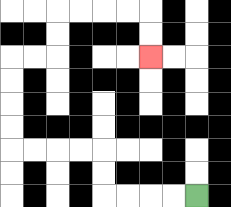{'start': '[8, 8]', 'end': '[6, 2]', 'path_directions': 'L,L,L,L,U,U,L,L,L,L,U,U,U,U,R,R,U,U,R,R,R,R,D,D', 'path_coordinates': '[[8, 8], [7, 8], [6, 8], [5, 8], [4, 8], [4, 7], [4, 6], [3, 6], [2, 6], [1, 6], [0, 6], [0, 5], [0, 4], [0, 3], [0, 2], [1, 2], [2, 2], [2, 1], [2, 0], [3, 0], [4, 0], [5, 0], [6, 0], [6, 1], [6, 2]]'}